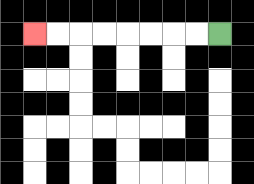{'start': '[9, 1]', 'end': '[1, 1]', 'path_directions': 'L,L,L,L,L,L,L,L', 'path_coordinates': '[[9, 1], [8, 1], [7, 1], [6, 1], [5, 1], [4, 1], [3, 1], [2, 1], [1, 1]]'}